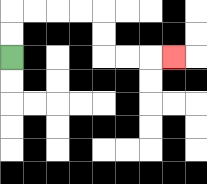{'start': '[0, 2]', 'end': '[7, 2]', 'path_directions': 'U,U,R,R,R,R,D,D,R,R,R', 'path_coordinates': '[[0, 2], [0, 1], [0, 0], [1, 0], [2, 0], [3, 0], [4, 0], [4, 1], [4, 2], [5, 2], [6, 2], [7, 2]]'}